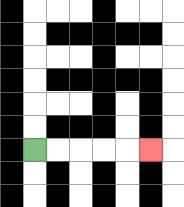{'start': '[1, 6]', 'end': '[6, 6]', 'path_directions': 'R,R,R,R,R', 'path_coordinates': '[[1, 6], [2, 6], [3, 6], [4, 6], [5, 6], [6, 6]]'}